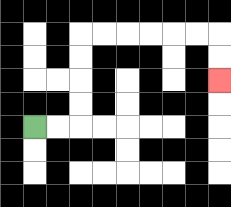{'start': '[1, 5]', 'end': '[9, 3]', 'path_directions': 'R,R,U,U,U,U,R,R,R,R,R,R,D,D', 'path_coordinates': '[[1, 5], [2, 5], [3, 5], [3, 4], [3, 3], [3, 2], [3, 1], [4, 1], [5, 1], [6, 1], [7, 1], [8, 1], [9, 1], [9, 2], [9, 3]]'}